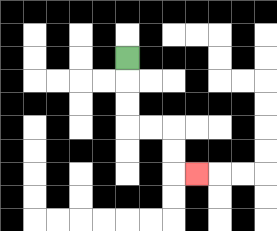{'start': '[5, 2]', 'end': '[8, 7]', 'path_directions': 'D,D,D,R,R,D,D,R', 'path_coordinates': '[[5, 2], [5, 3], [5, 4], [5, 5], [6, 5], [7, 5], [7, 6], [7, 7], [8, 7]]'}